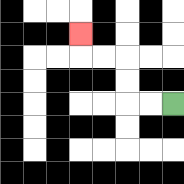{'start': '[7, 4]', 'end': '[3, 1]', 'path_directions': 'L,L,U,U,L,L,U', 'path_coordinates': '[[7, 4], [6, 4], [5, 4], [5, 3], [5, 2], [4, 2], [3, 2], [3, 1]]'}